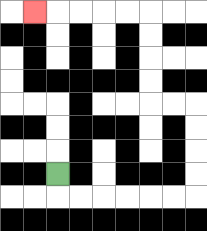{'start': '[2, 7]', 'end': '[1, 0]', 'path_directions': 'D,R,R,R,R,R,R,U,U,U,U,L,L,U,U,U,U,L,L,L,L,L', 'path_coordinates': '[[2, 7], [2, 8], [3, 8], [4, 8], [5, 8], [6, 8], [7, 8], [8, 8], [8, 7], [8, 6], [8, 5], [8, 4], [7, 4], [6, 4], [6, 3], [6, 2], [6, 1], [6, 0], [5, 0], [4, 0], [3, 0], [2, 0], [1, 0]]'}